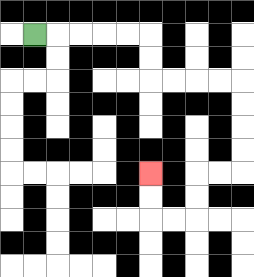{'start': '[1, 1]', 'end': '[6, 7]', 'path_directions': 'R,R,R,R,R,D,D,R,R,R,R,D,D,D,D,L,L,D,D,L,L,U,U', 'path_coordinates': '[[1, 1], [2, 1], [3, 1], [4, 1], [5, 1], [6, 1], [6, 2], [6, 3], [7, 3], [8, 3], [9, 3], [10, 3], [10, 4], [10, 5], [10, 6], [10, 7], [9, 7], [8, 7], [8, 8], [8, 9], [7, 9], [6, 9], [6, 8], [6, 7]]'}